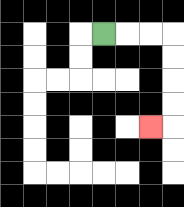{'start': '[4, 1]', 'end': '[6, 5]', 'path_directions': 'R,R,R,D,D,D,D,L', 'path_coordinates': '[[4, 1], [5, 1], [6, 1], [7, 1], [7, 2], [7, 3], [7, 4], [7, 5], [6, 5]]'}